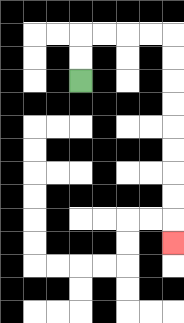{'start': '[3, 3]', 'end': '[7, 10]', 'path_directions': 'U,U,R,R,R,R,D,D,D,D,D,D,D,D,D', 'path_coordinates': '[[3, 3], [3, 2], [3, 1], [4, 1], [5, 1], [6, 1], [7, 1], [7, 2], [7, 3], [7, 4], [7, 5], [7, 6], [7, 7], [7, 8], [7, 9], [7, 10]]'}